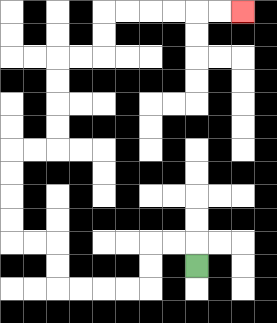{'start': '[8, 11]', 'end': '[10, 0]', 'path_directions': 'U,L,L,D,D,L,L,L,L,U,U,L,L,U,U,U,U,R,R,U,U,U,U,R,R,U,U,R,R,R,R,R,R', 'path_coordinates': '[[8, 11], [8, 10], [7, 10], [6, 10], [6, 11], [6, 12], [5, 12], [4, 12], [3, 12], [2, 12], [2, 11], [2, 10], [1, 10], [0, 10], [0, 9], [0, 8], [0, 7], [0, 6], [1, 6], [2, 6], [2, 5], [2, 4], [2, 3], [2, 2], [3, 2], [4, 2], [4, 1], [4, 0], [5, 0], [6, 0], [7, 0], [8, 0], [9, 0], [10, 0]]'}